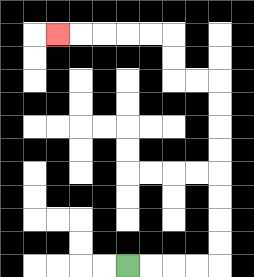{'start': '[5, 11]', 'end': '[2, 1]', 'path_directions': 'R,R,R,R,U,U,U,U,U,U,U,U,L,L,U,U,L,L,L,L,L', 'path_coordinates': '[[5, 11], [6, 11], [7, 11], [8, 11], [9, 11], [9, 10], [9, 9], [9, 8], [9, 7], [9, 6], [9, 5], [9, 4], [9, 3], [8, 3], [7, 3], [7, 2], [7, 1], [6, 1], [5, 1], [4, 1], [3, 1], [2, 1]]'}